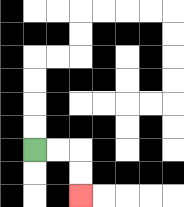{'start': '[1, 6]', 'end': '[3, 8]', 'path_directions': 'R,R,D,D', 'path_coordinates': '[[1, 6], [2, 6], [3, 6], [3, 7], [3, 8]]'}